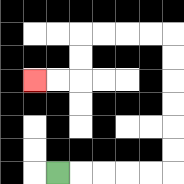{'start': '[2, 7]', 'end': '[1, 3]', 'path_directions': 'R,R,R,R,R,U,U,U,U,U,U,L,L,L,L,D,D,L,L', 'path_coordinates': '[[2, 7], [3, 7], [4, 7], [5, 7], [6, 7], [7, 7], [7, 6], [7, 5], [7, 4], [7, 3], [7, 2], [7, 1], [6, 1], [5, 1], [4, 1], [3, 1], [3, 2], [3, 3], [2, 3], [1, 3]]'}